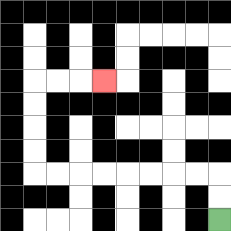{'start': '[9, 9]', 'end': '[4, 3]', 'path_directions': 'U,U,L,L,L,L,L,L,L,L,U,U,U,U,R,R,R', 'path_coordinates': '[[9, 9], [9, 8], [9, 7], [8, 7], [7, 7], [6, 7], [5, 7], [4, 7], [3, 7], [2, 7], [1, 7], [1, 6], [1, 5], [1, 4], [1, 3], [2, 3], [3, 3], [4, 3]]'}